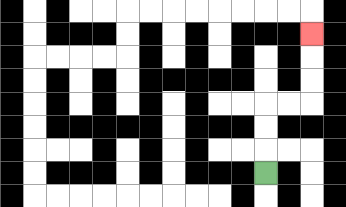{'start': '[11, 7]', 'end': '[13, 1]', 'path_directions': 'U,U,U,R,R,U,U,U', 'path_coordinates': '[[11, 7], [11, 6], [11, 5], [11, 4], [12, 4], [13, 4], [13, 3], [13, 2], [13, 1]]'}